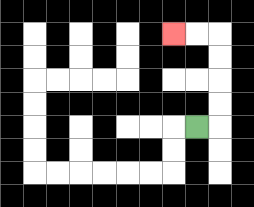{'start': '[8, 5]', 'end': '[7, 1]', 'path_directions': 'R,U,U,U,U,L,L', 'path_coordinates': '[[8, 5], [9, 5], [9, 4], [9, 3], [9, 2], [9, 1], [8, 1], [7, 1]]'}